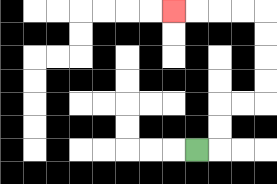{'start': '[8, 6]', 'end': '[7, 0]', 'path_directions': 'R,U,U,R,R,U,U,U,U,L,L,L,L', 'path_coordinates': '[[8, 6], [9, 6], [9, 5], [9, 4], [10, 4], [11, 4], [11, 3], [11, 2], [11, 1], [11, 0], [10, 0], [9, 0], [8, 0], [7, 0]]'}